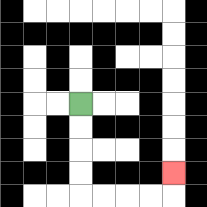{'start': '[3, 4]', 'end': '[7, 7]', 'path_directions': 'D,D,D,D,R,R,R,R,U', 'path_coordinates': '[[3, 4], [3, 5], [3, 6], [3, 7], [3, 8], [4, 8], [5, 8], [6, 8], [7, 8], [7, 7]]'}